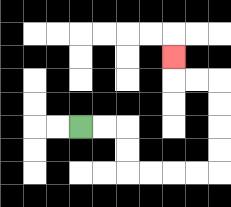{'start': '[3, 5]', 'end': '[7, 2]', 'path_directions': 'R,R,D,D,R,R,R,R,U,U,U,U,L,L,U', 'path_coordinates': '[[3, 5], [4, 5], [5, 5], [5, 6], [5, 7], [6, 7], [7, 7], [8, 7], [9, 7], [9, 6], [9, 5], [9, 4], [9, 3], [8, 3], [7, 3], [7, 2]]'}